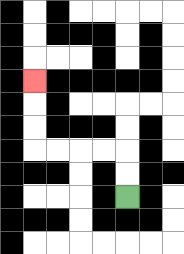{'start': '[5, 8]', 'end': '[1, 3]', 'path_directions': 'U,U,L,L,L,L,U,U,U', 'path_coordinates': '[[5, 8], [5, 7], [5, 6], [4, 6], [3, 6], [2, 6], [1, 6], [1, 5], [1, 4], [1, 3]]'}